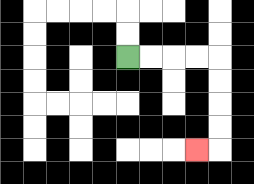{'start': '[5, 2]', 'end': '[8, 6]', 'path_directions': 'R,R,R,R,D,D,D,D,L', 'path_coordinates': '[[5, 2], [6, 2], [7, 2], [8, 2], [9, 2], [9, 3], [9, 4], [9, 5], [9, 6], [8, 6]]'}